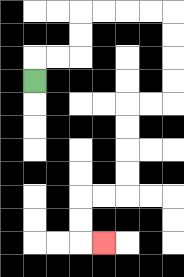{'start': '[1, 3]', 'end': '[4, 10]', 'path_directions': 'U,R,R,U,U,R,R,R,R,D,D,D,D,L,L,D,D,D,D,L,L,D,D,R', 'path_coordinates': '[[1, 3], [1, 2], [2, 2], [3, 2], [3, 1], [3, 0], [4, 0], [5, 0], [6, 0], [7, 0], [7, 1], [7, 2], [7, 3], [7, 4], [6, 4], [5, 4], [5, 5], [5, 6], [5, 7], [5, 8], [4, 8], [3, 8], [3, 9], [3, 10], [4, 10]]'}